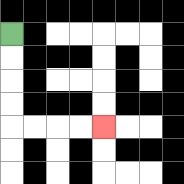{'start': '[0, 1]', 'end': '[4, 5]', 'path_directions': 'D,D,D,D,R,R,R,R', 'path_coordinates': '[[0, 1], [0, 2], [0, 3], [0, 4], [0, 5], [1, 5], [2, 5], [3, 5], [4, 5]]'}